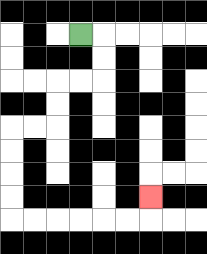{'start': '[3, 1]', 'end': '[6, 8]', 'path_directions': 'R,D,D,L,L,D,D,L,L,D,D,D,D,R,R,R,R,R,R,U', 'path_coordinates': '[[3, 1], [4, 1], [4, 2], [4, 3], [3, 3], [2, 3], [2, 4], [2, 5], [1, 5], [0, 5], [0, 6], [0, 7], [0, 8], [0, 9], [1, 9], [2, 9], [3, 9], [4, 9], [5, 9], [6, 9], [6, 8]]'}